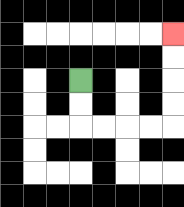{'start': '[3, 3]', 'end': '[7, 1]', 'path_directions': 'D,D,R,R,R,R,U,U,U,U', 'path_coordinates': '[[3, 3], [3, 4], [3, 5], [4, 5], [5, 5], [6, 5], [7, 5], [7, 4], [7, 3], [7, 2], [7, 1]]'}